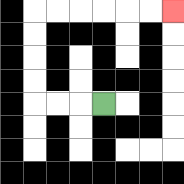{'start': '[4, 4]', 'end': '[7, 0]', 'path_directions': 'L,L,L,U,U,U,U,R,R,R,R,R,R', 'path_coordinates': '[[4, 4], [3, 4], [2, 4], [1, 4], [1, 3], [1, 2], [1, 1], [1, 0], [2, 0], [3, 0], [4, 0], [5, 0], [6, 0], [7, 0]]'}